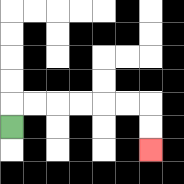{'start': '[0, 5]', 'end': '[6, 6]', 'path_directions': 'U,R,R,R,R,R,R,D,D', 'path_coordinates': '[[0, 5], [0, 4], [1, 4], [2, 4], [3, 4], [4, 4], [5, 4], [6, 4], [6, 5], [6, 6]]'}